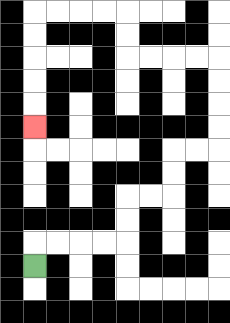{'start': '[1, 11]', 'end': '[1, 5]', 'path_directions': 'U,R,R,R,R,U,U,R,R,U,U,R,R,U,U,U,U,L,L,L,L,U,U,L,L,L,L,D,D,D,D,D', 'path_coordinates': '[[1, 11], [1, 10], [2, 10], [3, 10], [4, 10], [5, 10], [5, 9], [5, 8], [6, 8], [7, 8], [7, 7], [7, 6], [8, 6], [9, 6], [9, 5], [9, 4], [9, 3], [9, 2], [8, 2], [7, 2], [6, 2], [5, 2], [5, 1], [5, 0], [4, 0], [3, 0], [2, 0], [1, 0], [1, 1], [1, 2], [1, 3], [1, 4], [1, 5]]'}